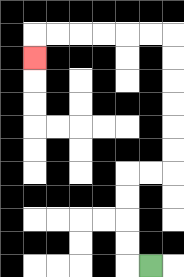{'start': '[6, 11]', 'end': '[1, 2]', 'path_directions': 'L,U,U,U,U,R,R,U,U,U,U,U,U,L,L,L,L,L,L,D', 'path_coordinates': '[[6, 11], [5, 11], [5, 10], [5, 9], [5, 8], [5, 7], [6, 7], [7, 7], [7, 6], [7, 5], [7, 4], [7, 3], [7, 2], [7, 1], [6, 1], [5, 1], [4, 1], [3, 1], [2, 1], [1, 1], [1, 2]]'}